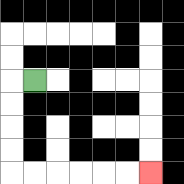{'start': '[1, 3]', 'end': '[6, 7]', 'path_directions': 'L,D,D,D,D,R,R,R,R,R,R', 'path_coordinates': '[[1, 3], [0, 3], [0, 4], [0, 5], [0, 6], [0, 7], [1, 7], [2, 7], [3, 7], [4, 7], [5, 7], [6, 7]]'}